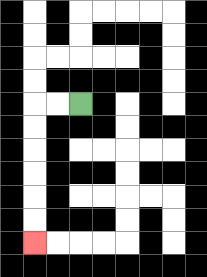{'start': '[3, 4]', 'end': '[1, 10]', 'path_directions': 'L,L,D,D,D,D,D,D', 'path_coordinates': '[[3, 4], [2, 4], [1, 4], [1, 5], [1, 6], [1, 7], [1, 8], [1, 9], [1, 10]]'}